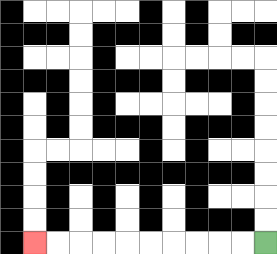{'start': '[11, 10]', 'end': '[1, 10]', 'path_directions': 'L,L,L,L,L,L,L,L,L,L', 'path_coordinates': '[[11, 10], [10, 10], [9, 10], [8, 10], [7, 10], [6, 10], [5, 10], [4, 10], [3, 10], [2, 10], [1, 10]]'}